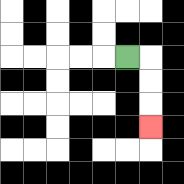{'start': '[5, 2]', 'end': '[6, 5]', 'path_directions': 'R,D,D,D', 'path_coordinates': '[[5, 2], [6, 2], [6, 3], [6, 4], [6, 5]]'}